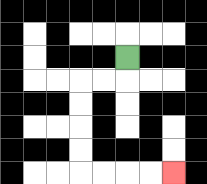{'start': '[5, 2]', 'end': '[7, 7]', 'path_directions': 'D,L,L,D,D,D,D,R,R,R,R', 'path_coordinates': '[[5, 2], [5, 3], [4, 3], [3, 3], [3, 4], [3, 5], [3, 6], [3, 7], [4, 7], [5, 7], [6, 7], [7, 7]]'}